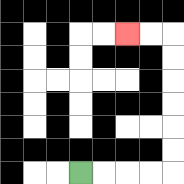{'start': '[3, 7]', 'end': '[5, 1]', 'path_directions': 'R,R,R,R,U,U,U,U,U,U,L,L', 'path_coordinates': '[[3, 7], [4, 7], [5, 7], [6, 7], [7, 7], [7, 6], [7, 5], [7, 4], [7, 3], [7, 2], [7, 1], [6, 1], [5, 1]]'}